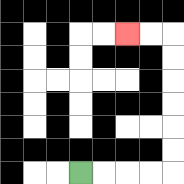{'start': '[3, 7]', 'end': '[5, 1]', 'path_directions': 'R,R,R,R,U,U,U,U,U,U,L,L', 'path_coordinates': '[[3, 7], [4, 7], [5, 7], [6, 7], [7, 7], [7, 6], [7, 5], [7, 4], [7, 3], [7, 2], [7, 1], [6, 1], [5, 1]]'}